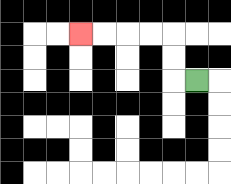{'start': '[8, 3]', 'end': '[3, 1]', 'path_directions': 'L,U,U,L,L,L,L', 'path_coordinates': '[[8, 3], [7, 3], [7, 2], [7, 1], [6, 1], [5, 1], [4, 1], [3, 1]]'}